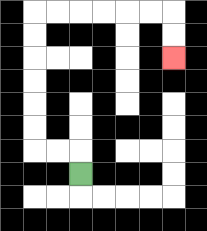{'start': '[3, 7]', 'end': '[7, 2]', 'path_directions': 'U,L,L,U,U,U,U,U,U,R,R,R,R,R,R,D,D', 'path_coordinates': '[[3, 7], [3, 6], [2, 6], [1, 6], [1, 5], [1, 4], [1, 3], [1, 2], [1, 1], [1, 0], [2, 0], [3, 0], [4, 0], [5, 0], [6, 0], [7, 0], [7, 1], [7, 2]]'}